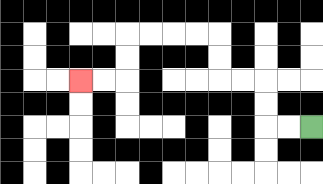{'start': '[13, 5]', 'end': '[3, 3]', 'path_directions': 'L,L,U,U,L,L,U,U,L,L,L,L,D,D,L,L', 'path_coordinates': '[[13, 5], [12, 5], [11, 5], [11, 4], [11, 3], [10, 3], [9, 3], [9, 2], [9, 1], [8, 1], [7, 1], [6, 1], [5, 1], [5, 2], [5, 3], [4, 3], [3, 3]]'}